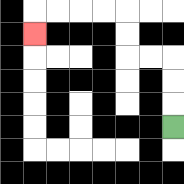{'start': '[7, 5]', 'end': '[1, 1]', 'path_directions': 'U,U,U,L,L,U,U,L,L,L,L,D', 'path_coordinates': '[[7, 5], [7, 4], [7, 3], [7, 2], [6, 2], [5, 2], [5, 1], [5, 0], [4, 0], [3, 0], [2, 0], [1, 0], [1, 1]]'}